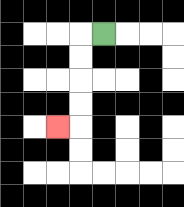{'start': '[4, 1]', 'end': '[2, 5]', 'path_directions': 'L,D,D,D,D,L', 'path_coordinates': '[[4, 1], [3, 1], [3, 2], [3, 3], [3, 4], [3, 5], [2, 5]]'}